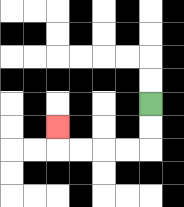{'start': '[6, 4]', 'end': '[2, 5]', 'path_directions': 'D,D,L,L,L,L,U', 'path_coordinates': '[[6, 4], [6, 5], [6, 6], [5, 6], [4, 6], [3, 6], [2, 6], [2, 5]]'}